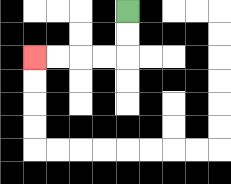{'start': '[5, 0]', 'end': '[1, 2]', 'path_directions': 'D,D,L,L,L,L', 'path_coordinates': '[[5, 0], [5, 1], [5, 2], [4, 2], [3, 2], [2, 2], [1, 2]]'}